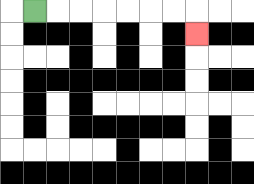{'start': '[1, 0]', 'end': '[8, 1]', 'path_directions': 'R,R,R,R,R,R,R,D', 'path_coordinates': '[[1, 0], [2, 0], [3, 0], [4, 0], [5, 0], [6, 0], [7, 0], [8, 0], [8, 1]]'}